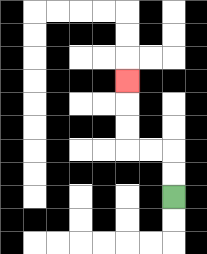{'start': '[7, 8]', 'end': '[5, 3]', 'path_directions': 'U,U,L,L,U,U,U', 'path_coordinates': '[[7, 8], [7, 7], [7, 6], [6, 6], [5, 6], [5, 5], [5, 4], [5, 3]]'}